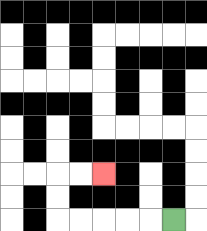{'start': '[7, 9]', 'end': '[4, 7]', 'path_directions': 'L,L,L,L,L,U,U,R,R', 'path_coordinates': '[[7, 9], [6, 9], [5, 9], [4, 9], [3, 9], [2, 9], [2, 8], [2, 7], [3, 7], [4, 7]]'}